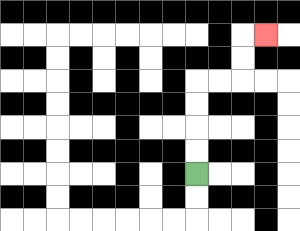{'start': '[8, 7]', 'end': '[11, 1]', 'path_directions': 'U,U,U,U,R,R,U,U,R', 'path_coordinates': '[[8, 7], [8, 6], [8, 5], [8, 4], [8, 3], [9, 3], [10, 3], [10, 2], [10, 1], [11, 1]]'}